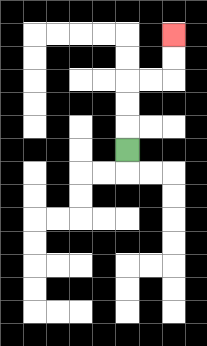{'start': '[5, 6]', 'end': '[7, 1]', 'path_directions': 'U,U,U,R,R,U,U', 'path_coordinates': '[[5, 6], [5, 5], [5, 4], [5, 3], [6, 3], [7, 3], [7, 2], [7, 1]]'}